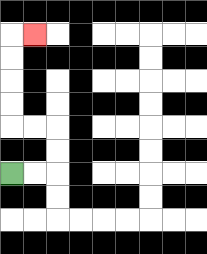{'start': '[0, 7]', 'end': '[1, 1]', 'path_directions': 'R,R,U,U,L,L,U,U,U,U,R', 'path_coordinates': '[[0, 7], [1, 7], [2, 7], [2, 6], [2, 5], [1, 5], [0, 5], [0, 4], [0, 3], [0, 2], [0, 1], [1, 1]]'}